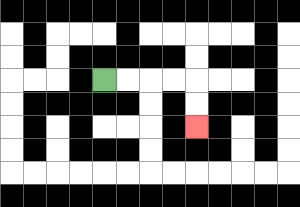{'start': '[4, 3]', 'end': '[8, 5]', 'path_directions': 'R,R,R,R,D,D', 'path_coordinates': '[[4, 3], [5, 3], [6, 3], [7, 3], [8, 3], [8, 4], [8, 5]]'}